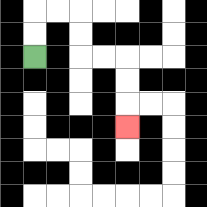{'start': '[1, 2]', 'end': '[5, 5]', 'path_directions': 'U,U,R,R,D,D,R,R,D,D,D', 'path_coordinates': '[[1, 2], [1, 1], [1, 0], [2, 0], [3, 0], [3, 1], [3, 2], [4, 2], [5, 2], [5, 3], [5, 4], [5, 5]]'}